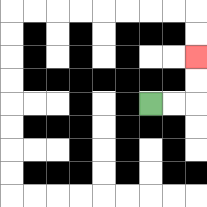{'start': '[6, 4]', 'end': '[8, 2]', 'path_directions': 'R,R,U,U', 'path_coordinates': '[[6, 4], [7, 4], [8, 4], [8, 3], [8, 2]]'}